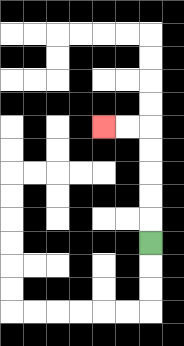{'start': '[6, 10]', 'end': '[4, 5]', 'path_directions': 'U,U,U,U,U,L,L', 'path_coordinates': '[[6, 10], [6, 9], [6, 8], [6, 7], [6, 6], [6, 5], [5, 5], [4, 5]]'}